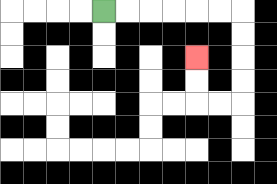{'start': '[4, 0]', 'end': '[8, 2]', 'path_directions': 'R,R,R,R,R,R,D,D,D,D,L,L,U,U', 'path_coordinates': '[[4, 0], [5, 0], [6, 0], [7, 0], [8, 0], [9, 0], [10, 0], [10, 1], [10, 2], [10, 3], [10, 4], [9, 4], [8, 4], [8, 3], [8, 2]]'}